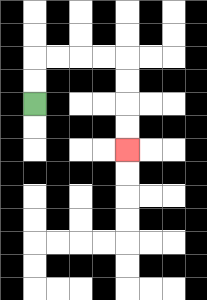{'start': '[1, 4]', 'end': '[5, 6]', 'path_directions': 'U,U,R,R,R,R,D,D,D,D', 'path_coordinates': '[[1, 4], [1, 3], [1, 2], [2, 2], [3, 2], [4, 2], [5, 2], [5, 3], [5, 4], [5, 5], [5, 6]]'}